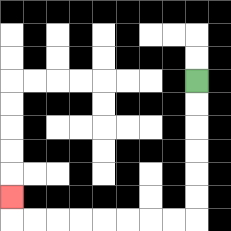{'start': '[8, 3]', 'end': '[0, 8]', 'path_directions': 'D,D,D,D,D,D,L,L,L,L,L,L,L,L,U', 'path_coordinates': '[[8, 3], [8, 4], [8, 5], [8, 6], [8, 7], [8, 8], [8, 9], [7, 9], [6, 9], [5, 9], [4, 9], [3, 9], [2, 9], [1, 9], [0, 9], [0, 8]]'}